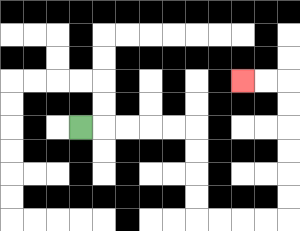{'start': '[3, 5]', 'end': '[10, 3]', 'path_directions': 'R,R,R,R,R,D,D,D,D,R,R,R,R,U,U,U,U,U,U,L,L', 'path_coordinates': '[[3, 5], [4, 5], [5, 5], [6, 5], [7, 5], [8, 5], [8, 6], [8, 7], [8, 8], [8, 9], [9, 9], [10, 9], [11, 9], [12, 9], [12, 8], [12, 7], [12, 6], [12, 5], [12, 4], [12, 3], [11, 3], [10, 3]]'}